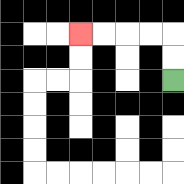{'start': '[7, 3]', 'end': '[3, 1]', 'path_directions': 'U,U,L,L,L,L', 'path_coordinates': '[[7, 3], [7, 2], [7, 1], [6, 1], [5, 1], [4, 1], [3, 1]]'}